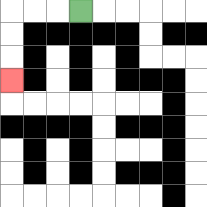{'start': '[3, 0]', 'end': '[0, 3]', 'path_directions': 'L,L,L,D,D,D', 'path_coordinates': '[[3, 0], [2, 0], [1, 0], [0, 0], [0, 1], [0, 2], [0, 3]]'}